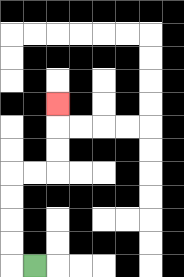{'start': '[1, 11]', 'end': '[2, 4]', 'path_directions': 'L,U,U,U,U,R,R,U,U,U', 'path_coordinates': '[[1, 11], [0, 11], [0, 10], [0, 9], [0, 8], [0, 7], [1, 7], [2, 7], [2, 6], [2, 5], [2, 4]]'}